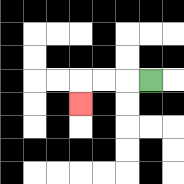{'start': '[6, 3]', 'end': '[3, 4]', 'path_directions': 'L,L,L,D', 'path_coordinates': '[[6, 3], [5, 3], [4, 3], [3, 3], [3, 4]]'}